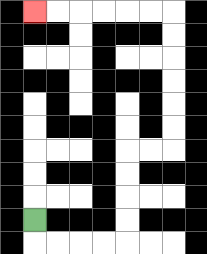{'start': '[1, 9]', 'end': '[1, 0]', 'path_directions': 'D,R,R,R,R,U,U,U,U,R,R,U,U,U,U,U,U,L,L,L,L,L,L', 'path_coordinates': '[[1, 9], [1, 10], [2, 10], [3, 10], [4, 10], [5, 10], [5, 9], [5, 8], [5, 7], [5, 6], [6, 6], [7, 6], [7, 5], [7, 4], [7, 3], [7, 2], [7, 1], [7, 0], [6, 0], [5, 0], [4, 0], [3, 0], [2, 0], [1, 0]]'}